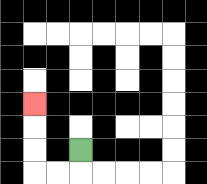{'start': '[3, 6]', 'end': '[1, 4]', 'path_directions': 'D,L,L,U,U,U', 'path_coordinates': '[[3, 6], [3, 7], [2, 7], [1, 7], [1, 6], [1, 5], [1, 4]]'}